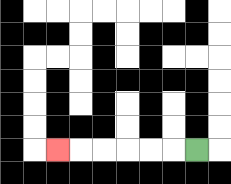{'start': '[8, 6]', 'end': '[2, 6]', 'path_directions': 'L,L,L,L,L,L', 'path_coordinates': '[[8, 6], [7, 6], [6, 6], [5, 6], [4, 6], [3, 6], [2, 6]]'}